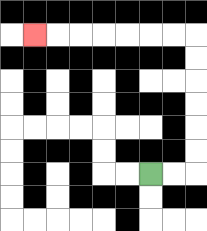{'start': '[6, 7]', 'end': '[1, 1]', 'path_directions': 'R,R,U,U,U,U,U,U,L,L,L,L,L,L,L', 'path_coordinates': '[[6, 7], [7, 7], [8, 7], [8, 6], [8, 5], [8, 4], [8, 3], [8, 2], [8, 1], [7, 1], [6, 1], [5, 1], [4, 1], [3, 1], [2, 1], [1, 1]]'}